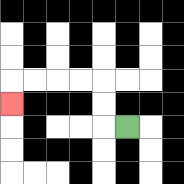{'start': '[5, 5]', 'end': '[0, 4]', 'path_directions': 'L,U,U,L,L,L,L,D', 'path_coordinates': '[[5, 5], [4, 5], [4, 4], [4, 3], [3, 3], [2, 3], [1, 3], [0, 3], [0, 4]]'}